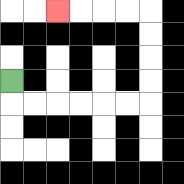{'start': '[0, 3]', 'end': '[2, 0]', 'path_directions': 'D,R,R,R,R,R,R,U,U,U,U,L,L,L,L', 'path_coordinates': '[[0, 3], [0, 4], [1, 4], [2, 4], [3, 4], [4, 4], [5, 4], [6, 4], [6, 3], [6, 2], [6, 1], [6, 0], [5, 0], [4, 0], [3, 0], [2, 0]]'}